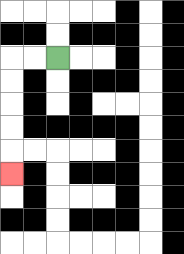{'start': '[2, 2]', 'end': '[0, 7]', 'path_directions': 'L,L,D,D,D,D,D', 'path_coordinates': '[[2, 2], [1, 2], [0, 2], [0, 3], [0, 4], [0, 5], [0, 6], [0, 7]]'}